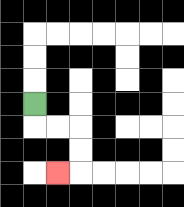{'start': '[1, 4]', 'end': '[2, 7]', 'path_directions': 'D,R,R,D,D,L', 'path_coordinates': '[[1, 4], [1, 5], [2, 5], [3, 5], [3, 6], [3, 7], [2, 7]]'}